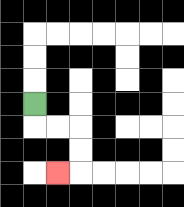{'start': '[1, 4]', 'end': '[2, 7]', 'path_directions': 'D,R,R,D,D,L', 'path_coordinates': '[[1, 4], [1, 5], [2, 5], [3, 5], [3, 6], [3, 7], [2, 7]]'}